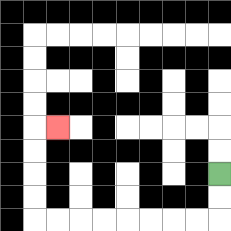{'start': '[9, 7]', 'end': '[2, 5]', 'path_directions': 'D,D,L,L,L,L,L,L,L,L,U,U,U,U,R', 'path_coordinates': '[[9, 7], [9, 8], [9, 9], [8, 9], [7, 9], [6, 9], [5, 9], [4, 9], [3, 9], [2, 9], [1, 9], [1, 8], [1, 7], [1, 6], [1, 5], [2, 5]]'}